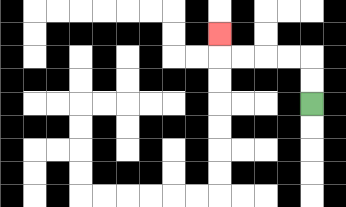{'start': '[13, 4]', 'end': '[9, 1]', 'path_directions': 'U,U,L,L,L,L,U', 'path_coordinates': '[[13, 4], [13, 3], [13, 2], [12, 2], [11, 2], [10, 2], [9, 2], [9, 1]]'}